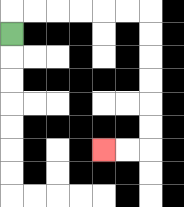{'start': '[0, 1]', 'end': '[4, 6]', 'path_directions': 'U,R,R,R,R,R,R,D,D,D,D,D,D,L,L', 'path_coordinates': '[[0, 1], [0, 0], [1, 0], [2, 0], [3, 0], [4, 0], [5, 0], [6, 0], [6, 1], [6, 2], [6, 3], [6, 4], [6, 5], [6, 6], [5, 6], [4, 6]]'}